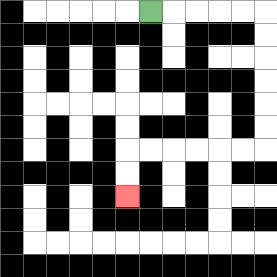{'start': '[6, 0]', 'end': '[5, 8]', 'path_directions': 'R,R,R,R,R,D,D,D,D,D,D,L,L,L,L,L,L,D,D', 'path_coordinates': '[[6, 0], [7, 0], [8, 0], [9, 0], [10, 0], [11, 0], [11, 1], [11, 2], [11, 3], [11, 4], [11, 5], [11, 6], [10, 6], [9, 6], [8, 6], [7, 6], [6, 6], [5, 6], [5, 7], [5, 8]]'}